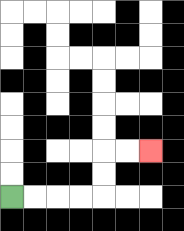{'start': '[0, 8]', 'end': '[6, 6]', 'path_directions': 'R,R,R,R,U,U,R,R', 'path_coordinates': '[[0, 8], [1, 8], [2, 8], [3, 8], [4, 8], [4, 7], [4, 6], [5, 6], [6, 6]]'}